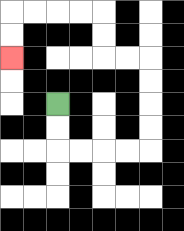{'start': '[2, 4]', 'end': '[0, 2]', 'path_directions': 'D,D,R,R,R,R,U,U,U,U,L,L,U,U,L,L,L,L,D,D', 'path_coordinates': '[[2, 4], [2, 5], [2, 6], [3, 6], [4, 6], [5, 6], [6, 6], [6, 5], [6, 4], [6, 3], [6, 2], [5, 2], [4, 2], [4, 1], [4, 0], [3, 0], [2, 0], [1, 0], [0, 0], [0, 1], [0, 2]]'}